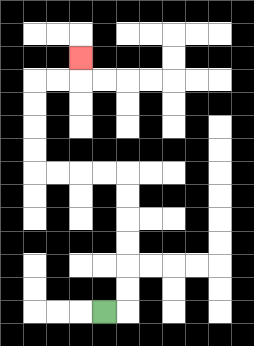{'start': '[4, 13]', 'end': '[3, 2]', 'path_directions': 'R,U,U,U,U,U,U,L,L,L,L,U,U,U,U,R,R,U', 'path_coordinates': '[[4, 13], [5, 13], [5, 12], [5, 11], [5, 10], [5, 9], [5, 8], [5, 7], [4, 7], [3, 7], [2, 7], [1, 7], [1, 6], [1, 5], [1, 4], [1, 3], [2, 3], [3, 3], [3, 2]]'}